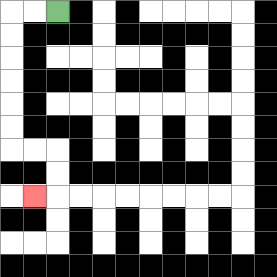{'start': '[2, 0]', 'end': '[1, 8]', 'path_directions': 'L,L,D,D,D,D,D,D,R,R,D,D,L', 'path_coordinates': '[[2, 0], [1, 0], [0, 0], [0, 1], [0, 2], [0, 3], [0, 4], [0, 5], [0, 6], [1, 6], [2, 6], [2, 7], [2, 8], [1, 8]]'}